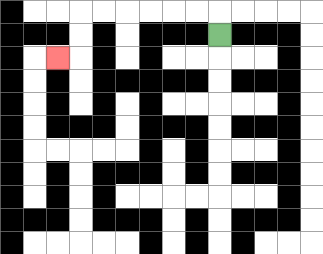{'start': '[9, 1]', 'end': '[2, 2]', 'path_directions': 'U,L,L,L,L,L,L,D,D,L', 'path_coordinates': '[[9, 1], [9, 0], [8, 0], [7, 0], [6, 0], [5, 0], [4, 0], [3, 0], [3, 1], [3, 2], [2, 2]]'}